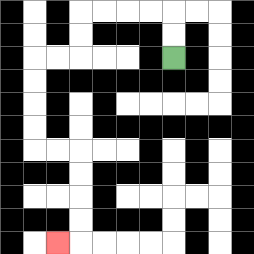{'start': '[7, 2]', 'end': '[2, 10]', 'path_directions': 'U,U,L,L,L,L,D,D,L,L,D,D,D,D,R,R,D,D,D,D,L', 'path_coordinates': '[[7, 2], [7, 1], [7, 0], [6, 0], [5, 0], [4, 0], [3, 0], [3, 1], [3, 2], [2, 2], [1, 2], [1, 3], [1, 4], [1, 5], [1, 6], [2, 6], [3, 6], [3, 7], [3, 8], [3, 9], [3, 10], [2, 10]]'}